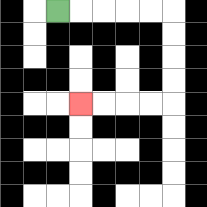{'start': '[2, 0]', 'end': '[3, 4]', 'path_directions': 'R,R,R,R,R,D,D,D,D,L,L,L,L', 'path_coordinates': '[[2, 0], [3, 0], [4, 0], [5, 0], [6, 0], [7, 0], [7, 1], [7, 2], [7, 3], [7, 4], [6, 4], [5, 4], [4, 4], [3, 4]]'}